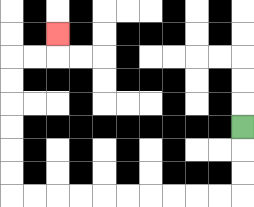{'start': '[10, 5]', 'end': '[2, 1]', 'path_directions': 'D,D,D,L,L,L,L,L,L,L,L,L,L,U,U,U,U,U,U,R,R,U', 'path_coordinates': '[[10, 5], [10, 6], [10, 7], [10, 8], [9, 8], [8, 8], [7, 8], [6, 8], [5, 8], [4, 8], [3, 8], [2, 8], [1, 8], [0, 8], [0, 7], [0, 6], [0, 5], [0, 4], [0, 3], [0, 2], [1, 2], [2, 2], [2, 1]]'}